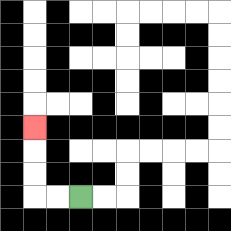{'start': '[3, 8]', 'end': '[1, 5]', 'path_directions': 'L,L,U,U,U', 'path_coordinates': '[[3, 8], [2, 8], [1, 8], [1, 7], [1, 6], [1, 5]]'}